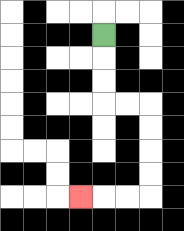{'start': '[4, 1]', 'end': '[3, 8]', 'path_directions': 'D,D,D,R,R,D,D,D,D,L,L,L', 'path_coordinates': '[[4, 1], [4, 2], [4, 3], [4, 4], [5, 4], [6, 4], [6, 5], [6, 6], [6, 7], [6, 8], [5, 8], [4, 8], [3, 8]]'}